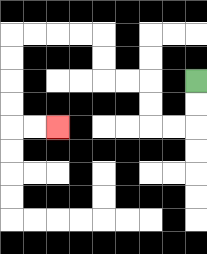{'start': '[8, 3]', 'end': '[2, 5]', 'path_directions': 'D,D,L,L,U,U,L,L,U,U,L,L,L,L,D,D,D,D,R,R', 'path_coordinates': '[[8, 3], [8, 4], [8, 5], [7, 5], [6, 5], [6, 4], [6, 3], [5, 3], [4, 3], [4, 2], [4, 1], [3, 1], [2, 1], [1, 1], [0, 1], [0, 2], [0, 3], [0, 4], [0, 5], [1, 5], [2, 5]]'}